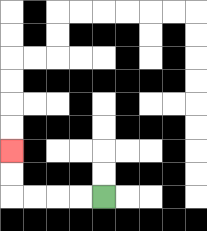{'start': '[4, 8]', 'end': '[0, 6]', 'path_directions': 'L,L,L,L,U,U', 'path_coordinates': '[[4, 8], [3, 8], [2, 8], [1, 8], [0, 8], [0, 7], [0, 6]]'}